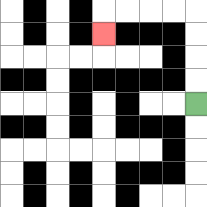{'start': '[8, 4]', 'end': '[4, 1]', 'path_directions': 'U,U,U,U,L,L,L,L,D', 'path_coordinates': '[[8, 4], [8, 3], [8, 2], [8, 1], [8, 0], [7, 0], [6, 0], [5, 0], [4, 0], [4, 1]]'}